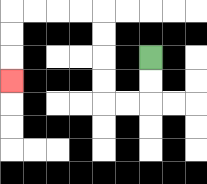{'start': '[6, 2]', 'end': '[0, 3]', 'path_directions': 'D,D,L,L,U,U,U,U,L,L,L,L,D,D,D', 'path_coordinates': '[[6, 2], [6, 3], [6, 4], [5, 4], [4, 4], [4, 3], [4, 2], [4, 1], [4, 0], [3, 0], [2, 0], [1, 0], [0, 0], [0, 1], [0, 2], [0, 3]]'}